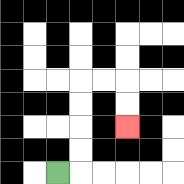{'start': '[2, 7]', 'end': '[5, 5]', 'path_directions': 'R,U,U,U,U,R,R,D,D', 'path_coordinates': '[[2, 7], [3, 7], [3, 6], [3, 5], [3, 4], [3, 3], [4, 3], [5, 3], [5, 4], [5, 5]]'}